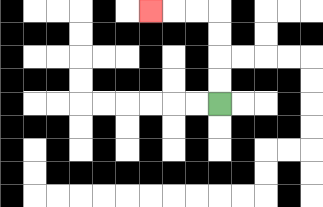{'start': '[9, 4]', 'end': '[6, 0]', 'path_directions': 'U,U,U,U,L,L,L', 'path_coordinates': '[[9, 4], [9, 3], [9, 2], [9, 1], [9, 0], [8, 0], [7, 0], [6, 0]]'}